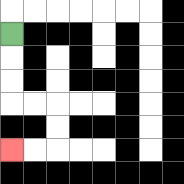{'start': '[0, 1]', 'end': '[0, 6]', 'path_directions': 'D,D,D,R,R,D,D,L,L', 'path_coordinates': '[[0, 1], [0, 2], [0, 3], [0, 4], [1, 4], [2, 4], [2, 5], [2, 6], [1, 6], [0, 6]]'}